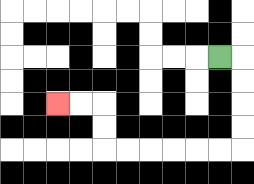{'start': '[9, 2]', 'end': '[2, 4]', 'path_directions': 'R,D,D,D,D,L,L,L,L,L,L,U,U,L,L', 'path_coordinates': '[[9, 2], [10, 2], [10, 3], [10, 4], [10, 5], [10, 6], [9, 6], [8, 6], [7, 6], [6, 6], [5, 6], [4, 6], [4, 5], [4, 4], [3, 4], [2, 4]]'}